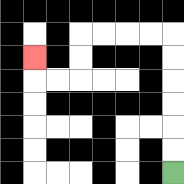{'start': '[7, 7]', 'end': '[1, 2]', 'path_directions': 'U,U,U,U,U,U,L,L,L,L,D,D,L,L,U', 'path_coordinates': '[[7, 7], [7, 6], [7, 5], [7, 4], [7, 3], [7, 2], [7, 1], [6, 1], [5, 1], [4, 1], [3, 1], [3, 2], [3, 3], [2, 3], [1, 3], [1, 2]]'}